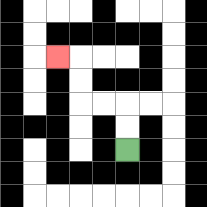{'start': '[5, 6]', 'end': '[2, 2]', 'path_directions': 'U,U,L,L,U,U,L', 'path_coordinates': '[[5, 6], [5, 5], [5, 4], [4, 4], [3, 4], [3, 3], [3, 2], [2, 2]]'}